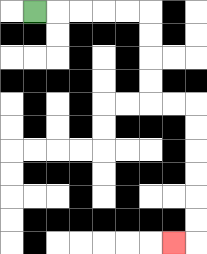{'start': '[1, 0]', 'end': '[7, 10]', 'path_directions': 'R,R,R,R,R,D,D,D,D,R,R,D,D,D,D,D,D,L', 'path_coordinates': '[[1, 0], [2, 0], [3, 0], [4, 0], [5, 0], [6, 0], [6, 1], [6, 2], [6, 3], [6, 4], [7, 4], [8, 4], [8, 5], [8, 6], [8, 7], [8, 8], [8, 9], [8, 10], [7, 10]]'}